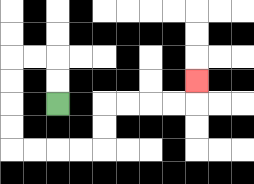{'start': '[2, 4]', 'end': '[8, 3]', 'path_directions': 'U,U,L,L,D,D,D,D,R,R,R,R,U,U,R,R,R,R,U', 'path_coordinates': '[[2, 4], [2, 3], [2, 2], [1, 2], [0, 2], [0, 3], [0, 4], [0, 5], [0, 6], [1, 6], [2, 6], [3, 6], [4, 6], [4, 5], [4, 4], [5, 4], [6, 4], [7, 4], [8, 4], [8, 3]]'}